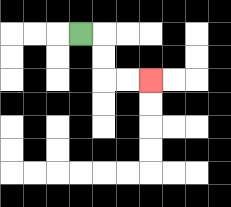{'start': '[3, 1]', 'end': '[6, 3]', 'path_directions': 'R,D,D,R,R', 'path_coordinates': '[[3, 1], [4, 1], [4, 2], [4, 3], [5, 3], [6, 3]]'}